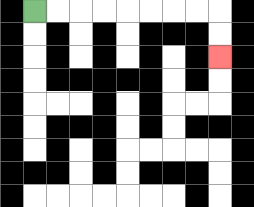{'start': '[1, 0]', 'end': '[9, 2]', 'path_directions': 'R,R,R,R,R,R,R,R,D,D', 'path_coordinates': '[[1, 0], [2, 0], [3, 0], [4, 0], [5, 0], [6, 0], [7, 0], [8, 0], [9, 0], [9, 1], [9, 2]]'}